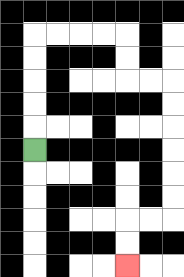{'start': '[1, 6]', 'end': '[5, 11]', 'path_directions': 'U,U,U,U,U,R,R,R,R,D,D,R,R,D,D,D,D,D,D,L,L,D,D', 'path_coordinates': '[[1, 6], [1, 5], [1, 4], [1, 3], [1, 2], [1, 1], [2, 1], [3, 1], [4, 1], [5, 1], [5, 2], [5, 3], [6, 3], [7, 3], [7, 4], [7, 5], [7, 6], [7, 7], [7, 8], [7, 9], [6, 9], [5, 9], [5, 10], [5, 11]]'}